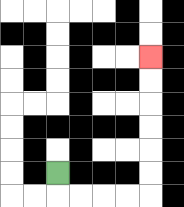{'start': '[2, 7]', 'end': '[6, 2]', 'path_directions': 'D,R,R,R,R,U,U,U,U,U,U', 'path_coordinates': '[[2, 7], [2, 8], [3, 8], [4, 8], [5, 8], [6, 8], [6, 7], [6, 6], [6, 5], [6, 4], [6, 3], [6, 2]]'}